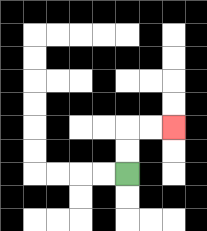{'start': '[5, 7]', 'end': '[7, 5]', 'path_directions': 'U,U,R,R', 'path_coordinates': '[[5, 7], [5, 6], [5, 5], [6, 5], [7, 5]]'}